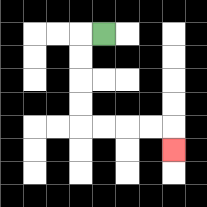{'start': '[4, 1]', 'end': '[7, 6]', 'path_directions': 'L,D,D,D,D,R,R,R,R,D', 'path_coordinates': '[[4, 1], [3, 1], [3, 2], [3, 3], [3, 4], [3, 5], [4, 5], [5, 5], [6, 5], [7, 5], [7, 6]]'}